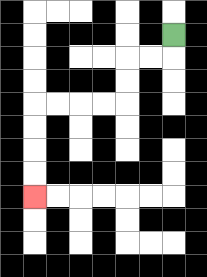{'start': '[7, 1]', 'end': '[1, 8]', 'path_directions': 'D,L,L,D,D,L,L,L,L,D,D,D,D', 'path_coordinates': '[[7, 1], [7, 2], [6, 2], [5, 2], [5, 3], [5, 4], [4, 4], [3, 4], [2, 4], [1, 4], [1, 5], [1, 6], [1, 7], [1, 8]]'}